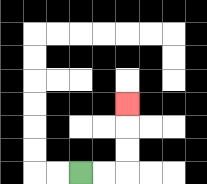{'start': '[3, 7]', 'end': '[5, 4]', 'path_directions': 'R,R,U,U,U', 'path_coordinates': '[[3, 7], [4, 7], [5, 7], [5, 6], [5, 5], [5, 4]]'}